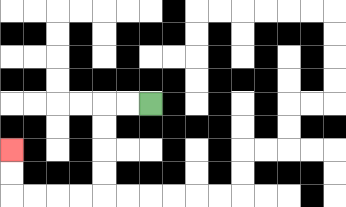{'start': '[6, 4]', 'end': '[0, 6]', 'path_directions': 'L,L,D,D,D,D,L,L,L,L,U,U', 'path_coordinates': '[[6, 4], [5, 4], [4, 4], [4, 5], [4, 6], [4, 7], [4, 8], [3, 8], [2, 8], [1, 8], [0, 8], [0, 7], [0, 6]]'}